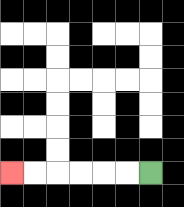{'start': '[6, 7]', 'end': '[0, 7]', 'path_directions': 'L,L,L,L,L,L', 'path_coordinates': '[[6, 7], [5, 7], [4, 7], [3, 7], [2, 7], [1, 7], [0, 7]]'}